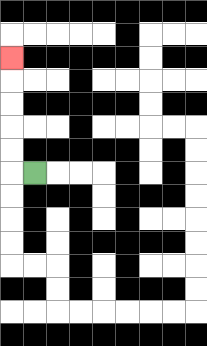{'start': '[1, 7]', 'end': '[0, 2]', 'path_directions': 'L,U,U,U,U,U', 'path_coordinates': '[[1, 7], [0, 7], [0, 6], [0, 5], [0, 4], [0, 3], [0, 2]]'}